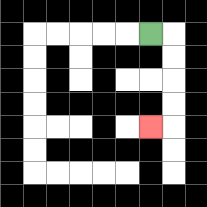{'start': '[6, 1]', 'end': '[6, 5]', 'path_directions': 'R,D,D,D,D,L', 'path_coordinates': '[[6, 1], [7, 1], [7, 2], [7, 3], [7, 4], [7, 5], [6, 5]]'}